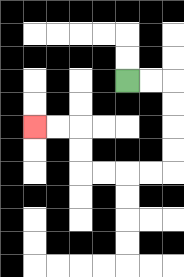{'start': '[5, 3]', 'end': '[1, 5]', 'path_directions': 'R,R,D,D,D,D,L,L,L,L,U,U,L,L', 'path_coordinates': '[[5, 3], [6, 3], [7, 3], [7, 4], [7, 5], [7, 6], [7, 7], [6, 7], [5, 7], [4, 7], [3, 7], [3, 6], [3, 5], [2, 5], [1, 5]]'}